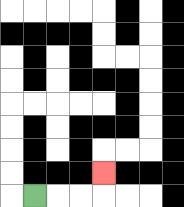{'start': '[1, 8]', 'end': '[4, 7]', 'path_directions': 'R,R,R,U', 'path_coordinates': '[[1, 8], [2, 8], [3, 8], [4, 8], [4, 7]]'}